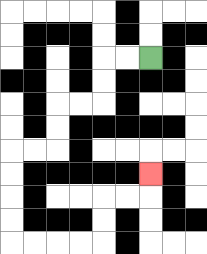{'start': '[6, 2]', 'end': '[6, 7]', 'path_directions': 'L,L,D,D,L,L,D,D,L,L,D,D,D,D,R,R,R,R,U,U,R,R,U', 'path_coordinates': '[[6, 2], [5, 2], [4, 2], [4, 3], [4, 4], [3, 4], [2, 4], [2, 5], [2, 6], [1, 6], [0, 6], [0, 7], [0, 8], [0, 9], [0, 10], [1, 10], [2, 10], [3, 10], [4, 10], [4, 9], [4, 8], [5, 8], [6, 8], [6, 7]]'}